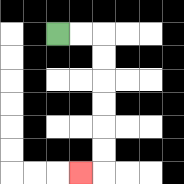{'start': '[2, 1]', 'end': '[3, 7]', 'path_directions': 'R,R,D,D,D,D,D,D,L', 'path_coordinates': '[[2, 1], [3, 1], [4, 1], [4, 2], [4, 3], [4, 4], [4, 5], [4, 6], [4, 7], [3, 7]]'}